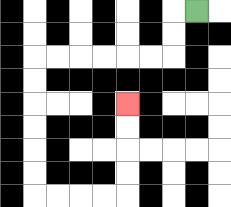{'start': '[8, 0]', 'end': '[5, 4]', 'path_directions': 'L,D,D,L,L,L,L,L,L,D,D,D,D,D,D,R,R,R,R,U,U,U,U', 'path_coordinates': '[[8, 0], [7, 0], [7, 1], [7, 2], [6, 2], [5, 2], [4, 2], [3, 2], [2, 2], [1, 2], [1, 3], [1, 4], [1, 5], [1, 6], [1, 7], [1, 8], [2, 8], [3, 8], [4, 8], [5, 8], [5, 7], [5, 6], [5, 5], [5, 4]]'}